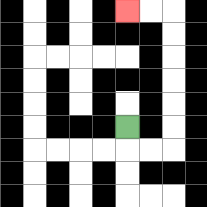{'start': '[5, 5]', 'end': '[5, 0]', 'path_directions': 'D,R,R,U,U,U,U,U,U,L,L', 'path_coordinates': '[[5, 5], [5, 6], [6, 6], [7, 6], [7, 5], [7, 4], [7, 3], [7, 2], [7, 1], [7, 0], [6, 0], [5, 0]]'}